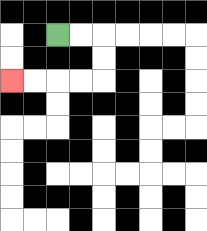{'start': '[2, 1]', 'end': '[0, 3]', 'path_directions': 'R,R,D,D,L,L,L,L', 'path_coordinates': '[[2, 1], [3, 1], [4, 1], [4, 2], [4, 3], [3, 3], [2, 3], [1, 3], [0, 3]]'}